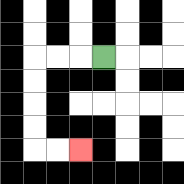{'start': '[4, 2]', 'end': '[3, 6]', 'path_directions': 'L,L,L,D,D,D,D,R,R', 'path_coordinates': '[[4, 2], [3, 2], [2, 2], [1, 2], [1, 3], [1, 4], [1, 5], [1, 6], [2, 6], [3, 6]]'}